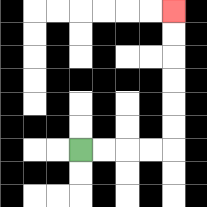{'start': '[3, 6]', 'end': '[7, 0]', 'path_directions': 'R,R,R,R,U,U,U,U,U,U', 'path_coordinates': '[[3, 6], [4, 6], [5, 6], [6, 6], [7, 6], [7, 5], [7, 4], [7, 3], [7, 2], [7, 1], [7, 0]]'}